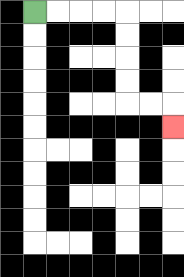{'start': '[1, 0]', 'end': '[7, 5]', 'path_directions': 'R,R,R,R,D,D,D,D,R,R,D', 'path_coordinates': '[[1, 0], [2, 0], [3, 0], [4, 0], [5, 0], [5, 1], [5, 2], [5, 3], [5, 4], [6, 4], [7, 4], [7, 5]]'}